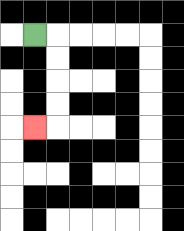{'start': '[1, 1]', 'end': '[1, 5]', 'path_directions': 'R,D,D,D,D,L', 'path_coordinates': '[[1, 1], [2, 1], [2, 2], [2, 3], [2, 4], [2, 5], [1, 5]]'}